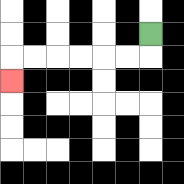{'start': '[6, 1]', 'end': '[0, 3]', 'path_directions': 'D,L,L,L,L,L,L,D', 'path_coordinates': '[[6, 1], [6, 2], [5, 2], [4, 2], [3, 2], [2, 2], [1, 2], [0, 2], [0, 3]]'}